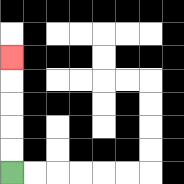{'start': '[0, 7]', 'end': '[0, 2]', 'path_directions': 'U,U,U,U,U', 'path_coordinates': '[[0, 7], [0, 6], [0, 5], [0, 4], [0, 3], [0, 2]]'}